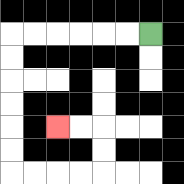{'start': '[6, 1]', 'end': '[2, 5]', 'path_directions': 'L,L,L,L,L,L,D,D,D,D,D,D,R,R,R,R,U,U,L,L', 'path_coordinates': '[[6, 1], [5, 1], [4, 1], [3, 1], [2, 1], [1, 1], [0, 1], [0, 2], [0, 3], [0, 4], [0, 5], [0, 6], [0, 7], [1, 7], [2, 7], [3, 7], [4, 7], [4, 6], [4, 5], [3, 5], [2, 5]]'}